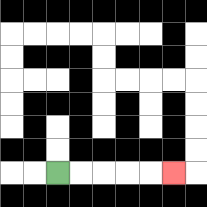{'start': '[2, 7]', 'end': '[7, 7]', 'path_directions': 'R,R,R,R,R', 'path_coordinates': '[[2, 7], [3, 7], [4, 7], [5, 7], [6, 7], [7, 7]]'}